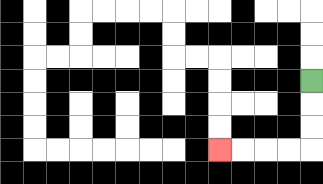{'start': '[13, 3]', 'end': '[9, 6]', 'path_directions': 'D,D,D,L,L,L,L', 'path_coordinates': '[[13, 3], [13, 4], [13, 5], [13, 6], [12, 6], [11, 6], [10, 6], [9, 6]]'}